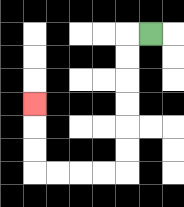{'start': '[6, 1]', 'end': '[1, 4]', 'path_directions': 'L,D,D,D,D,D,D,L,L,L,L,U,U,U', 'path_coordinates': '[[6, 1], [5, 1], [5, 2], [5, 3], [5, 4], [5, 5], [5, 6], [5, 7], [4, 7], [3, 7], [2, 7], [1, 7], [1, 6], [1, 5], [1, 4]]'}